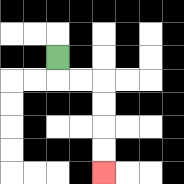{'start': '[2, 2]', 'end': '[4, 7]', 'path_directions': 'D,R,R,D,D,D,D', 'path_coordinates': '[[2, 2], [2, 3], [3, 3], [4, 3], [4, 4], [4, 5], [4, 6], [4, 7]]'}